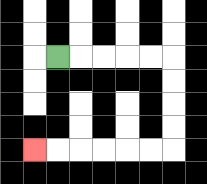{'start': '[2, 2]', 'end': '[1, 6]', 'path_directions': 'R,R,R,R,R,D,D,D,D,L,L,L,L,L,L', 'path_coordinates': '[[2, 2], [3, 2], [4, 2], [5, 2], [6, 2], [7, 2], [7, 3], [7, 4], [7, 5], [7, 6], [6, 6], [5, 6], [4, 6], [3, 6], [2, 6], [1, 6]]'}